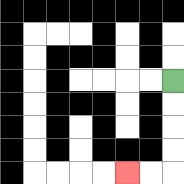{'start': '[7, 3]', 'end': '[5, 7]', 'path_directions': 'D,D,D,D,L,L', 'path_coordinates': '[[7, 3], [7, 4], [7, 5], [7, 6], [7, 7], [6, 7], [5, 7]]'}